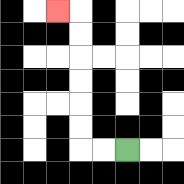{'start': '[5, 6]', 'end': '[2, 0]', 'path_directions': 'L,L,U,U,U,U,U,U,L', 'path_coordinates': '[[5, 6], [4, 6], [3, 6], [3, 5], [3, 4], [3, 3], [3, 2], [3, 1], [3, 0], [2, 0]]'}